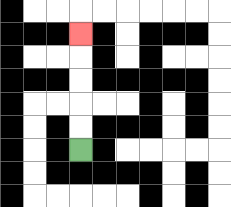{'start': '[3, 6]', 'end': '[3, 1]', 'path_directions': 'U,U,U,U,U', 'path_coordinates': '[[3, 6], [3, 5], [3, 4], [3, 3], [3, 2], [3, 1]]'}